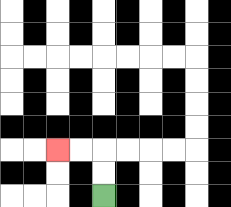{'start': '[4, 8]', 'end': '[2, 6]', 'path_directions': 'U,U,L,L', 'path_coordinates': '[[4, 8], [4, 7], [4, 6], [3, 6], [2, 6]]'}